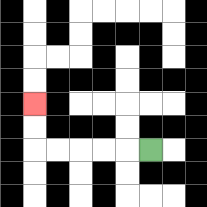{'start': '[6, 6]', 'end': '[1, 4]', 'path_directions': 'L,L,L,L,L,U,U', 'path_coordinates': '[[6, 6], [5, 6], [4, 6], [3, 6], [2, 6], [1, 6], [1, 5], [1, 4]]'}